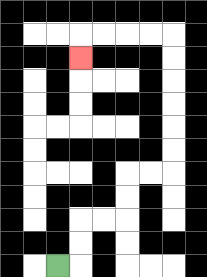{'start': '[2, 11]', 'end': '[3, 2]', 'path_directions': 'R,U,U,R,R,U,U,R,R,U,U,U,U,U,U,L,L,L,L,D', 'path_coordinates': '[[2, 11], [3, 11], [3, 10], [3, 9], [4, 9], [5, 9], [5, 8], [5, 7], [6, 7], [7, 7], [7, 6], [7, 5], [7, 4], [7, 3], [7, 2], [7, 1], [6, 1], [5, 1], [4, 1], [3, 1], [3, 2]]'}